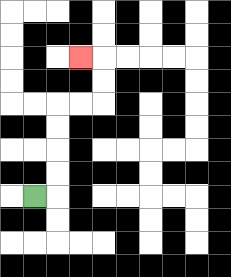{'start': '[1, 8]', 'end': '[3, 2]', 'path_directions': 'R,U,U,U,U,R,R,U,U,L', 'path_coordinates': '[[1, 8], [2, 8], [2, 7], [2, 6], [2, 5], [2, 4], [3, 4], [4, 4], [4, 3], [4, 2], [3, 2]]'}